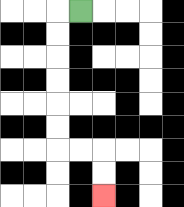{'start': '[3, 0]', 'end': '[4, 8]', 'path_directions': 'L,D,D,D,D,D,D,R,R,D,D', 'path_coordinates': '[[3, 0], [2, 0], [2, 1], [2, 2], [2, 3], [2, 4], [2, 5], [2, 6], [3, 6], [4, 6], [4, 7], [4, 8]]'}